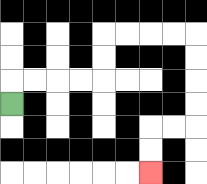{'start': '[0, 4]', 'end': '[6, 7]', 'path_directions': 'U,R,R,R,R,U,U,R,R,R,R,D,D,D,D,L,L,D,D', 'path_coordinates': '[[0, 4], [0, 3], [1, 3], [2, 3], [3, 3], [4, 3], [4, 2], [4, 1], [5, 1], [6, 1], [7, 1], [8, 1], [8, 2], [8, 3], [8, 4], [8, 5], [7, 5], [6, 5], [6, 6], [6, 7]]'}